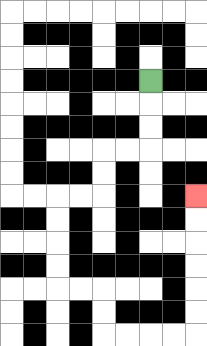{'start': '[6, 3]', 'end': '[8, 8]', 'path_directions': 'D,D,D,L,L,D,D,L,L,D,D,D,D,R,R,D,D,R,R,R,R,U,U,U,U,U,U', 'path_coordinates': '[[6, 3], [6, 4], [6, 5], [6, 6], [5, 6], [4, 6], [4, 7], [4, 8], [3, 8], [2, 8], [2, 9], [2, 10], [2, 11], [2, 12], [3, 12], [4, 12], [4, 13], [4, 14], [5, 14], [6, 14], [7, 14], [8, 14], [8, 13], [8, 12], [8, 11], [8, 10], [8, 9], [8, 8]]'}